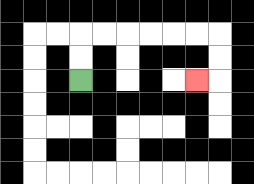{'start': '[3, 3]', 'end': '[8, 3]', 'path_directions': 'U,U,R,R,R,R,R,R,D,D,L', 'path_coordinates': '[[3, 3], [3, 2], [3, 1], [4, 1], [5, 1], [6, 1], [7, 1], [8, 1], [9, 1], [9, 2], [9, 3], [8, 3]]'}